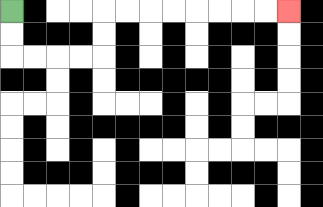{'start': '[0, 0]', 'end': '[12, 0]', 'path_directions': 'D,D,R,R,R,R,U,U,R,R,R,R,R,R,R,R', 'path_coordinates': '[[0, 0], [0, 1], [0, 2], [1, 2], [2, 2], [3, 2], [4, 2], [4, 1], [4, 0], [5, 0], [6, 0], [7, 0], [8, 0], [9, 0], [10, 0], [11, 0], [12, 0]]'}